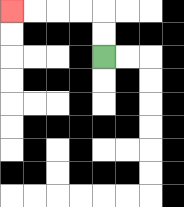{'start': '[4, 2]', 'end': '[0, 0]', 'path_directions': 'U,U,L,L,L,L', 'path_coordinates': '[[4, 2], [4, 1], [4, 0], [3, 0], [2, 0], [1, 0], [0, 0]]'}